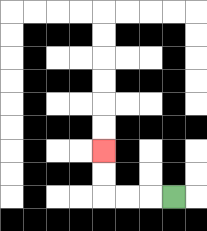{'start': '[7, 8]', 'end': '[4, 6]', 'path_directions': 'L,L,L,U,U', 'path_coordinates': '[[7, 8], [6, 8], [5, 8], [4, 8], [4, 7], [4, 6]]'}